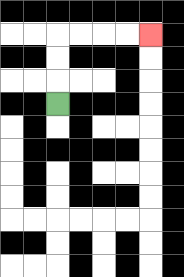{'start': '[2, 4]', 'end': '[6, 1]', 'path_directions': 'U,U,U,R,R,R,R', 'path_coordinates': '[[2, 4], [2, 3], [2, 2], [2, 1], [3, 1], [4, 1], [5, 1], [6, 1]]'}